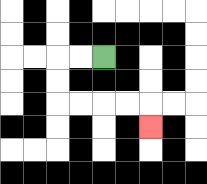{'start': '[4, 2]', 'end': '[6, 5]', 'path_directions': 'L,L,D,D,R,R,R,R,D', 'path_coordinates': '[[4, 2], [3, 2], [2, 2], [2, 3], [2, 4], [3, 4], [4, 4], [5, 4], [6, 4], [6, 5]]'}